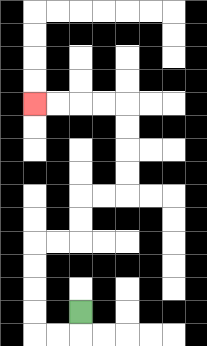{'start': '[3, 13]', 'end': '[1, 4]', 'path_directions': 'D,L,L,U,U,U,U,R,R,U,U,R,R,U,U,U,U,L,L,L,L', 'path_coordinates': '[[3, 13], [3, 14], [2, 14], [1, 14], [1, 13], [1, 12], [1, 11], [1, 10], [2, 10], [3, 10], [3, 9], [3, 8], [4, 8], [5, 8], [5, 7], [5, 6], [5, 5], [5, 4], [4, 4], [3, 4], [2, 4], [1, 4]]'}